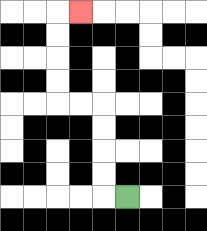{'start': '[5, 8]', 'end': '[3, 0]', 'path_directions': 'L,U,U,U,U,L,L,U,U,U,U,R', 'path_coordinates': '[[5, 8], [4, 8], [4, 7], [4, 6], [4, 5], [4, 4], [3, 4], [2, 4], [2, 3], [2, 2], [2, 1], [2, 0], [3, 0]]'}